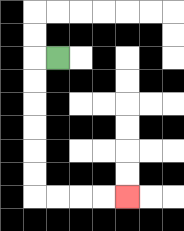{'start': '[2, 2]', 'end': '[5, 8]', 'path_directions': 'L,D,D,D,D,D,D,R,R,R,R', 'path_coordinates': '[[2, 2], [1, 2], [1, 3], [1, 4], [1, 5], [1, 6], [1, 7], [1, 8], [2, 8], [3, 8], [4, 8], [5, 8]]'}